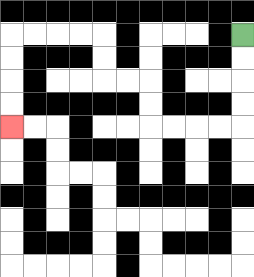{'start': '[10, 1]', 'end': '[0, 5]', 'path_directions': 'D,D,D,D,L,L,L,L,U,U,L,L,U,U,L,L,L,L,D,D,D,D', 'path_coordinates': '[[10, 1], [10, 2], [10, 3], [10, 4], [10, 5], [9, 5], [8, 5], [7, 5], [6, 5], [6, 4], [6, 3], [5, 3], [4, 3], [4, 2], [4, 1], [3, 1], [2, 1], [1, 1], [0, 1], [0, 2], [0, 3], [0, 4], [0, 5]]'}